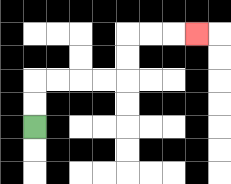{'start': '[1, 5]', 'end': '[8, 1]', 'path_directions': 'U,U,R,R,R,R,U,U,R,R,R', 'path_coordinates': '[[1, 5], [1, 4], [1, 3], [2, 3], [3, 3], [4, 3], [5, 3], [5, 2], [5, 1], [6, 1], [7, 1], [8, 1]]'}